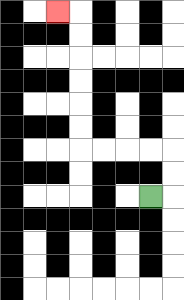{'start': '[6, 8]', 'end': '[2, 0]', 'path_directions': 'R,U,U,L,L,L,L,U,U,U,U,U,U,L', 'path_coordinates': '[[6, 8], [7, 8], [7, 7], [7, 6], [6, 6], [5, 6], [4, 6], [3, 6], [3, 5], [3, 4], [3, 3], [3, 2], [3, 1], [3, 0], [2, 0]]'}